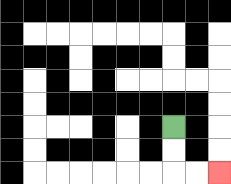{'start': '[7, 5]', 'end': '[9, 7]', 'path_directions': 'D,D,R,R', 'path_coordinates': '[[7, 5], [7, 6], [7, 7], [8, 7], [9, 7]]'}